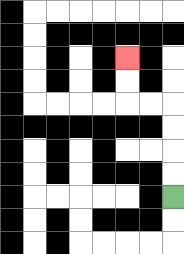{'start': '[7, 8]', 'end': '[5, 2]', 'path_directions': 'U,U,U,U,L,L,U,U', 'path_coordinates': '[[7, 8], [7, 7], [7, 6], [7, 5], [7, 4], [6, 4], [5, 4], [5, 3], [5, 2]]'}